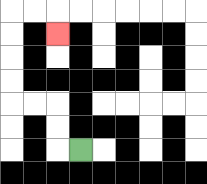{'start': '[3, 6]', 'end': '[2, 1]', 'path_directions': 'L,U,U,L,L,U,U,U,U,R,R,D', 'path_coordinates': '[[3, 6], [2, 6], [2, 5], [2, 4], [1, 4], [0, 4], [0, 3], [0, 2], [0, 1], [0, 0], [1, 0], [2, 0], [2, 1]]'}